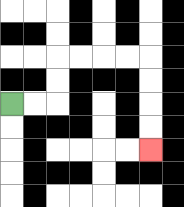{'start': '[0, 4]', 'end': '[6, 6]', 'path_directions': 'R,R,U,U,R,R,R,R,D,D,D,D', 'path_coordinates': '[[0, 4], [1, 4], [2, 4], [2, 3], [2, 2], [3, 2], [4, 2], [5, 2], [6, 2], [6, 3], [6, 4], [6, 5], [6, 6]]'}